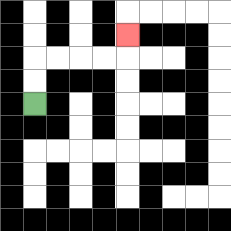{'start': '[1, 4]', 'end': '[5, 1]', 'path_directions': 'U,U,R,R,R,R,U', 'path_coordinates': '[[1, 4], [1, 3], [1, 2], [2, 2], [3, 2], [4, 2], [5, 2], [5, 1]]'}